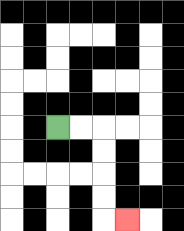{'start': '[2, 5]', 'end': '[5, 9]', 'path_directions': 'R,R,D,D,D,D,R', 'path_coordinates': '[[2, 5], [3, 5], [4, 5], [4, 6], [4, 7], [4, 8], [4, 9], [5, 9]]'}